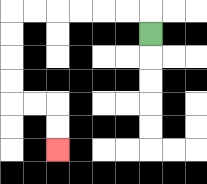{'start': '[6, 1]', 'end': '[2, 6]', 'path_directions': 'U,L,L,L,L,L,L,D,D,D,D,R,R,D,D', 'path_coordinates': '[[6, 1], [6, 0], [5, 0], [4, 0], [3, 0], [2, 0], [1, 0], [0, 0], [0, 1], [0, 2], [0, 3], [0, 4], [1, 4], [2, 4], [2, 5], [2, 6]]'}